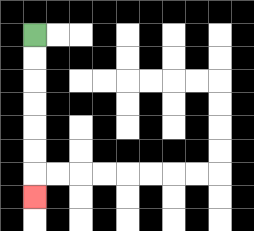{'start': '[1, 1]', 'end': '[1, 8]', 'path_directions': 'D,D,D,D,D,D,D', 'path_coordinates': '[[1, 1], [1, 2], [1, 3], [1, 4], [1, 5], [1, 6], [1, 7], [1, 8]]'}